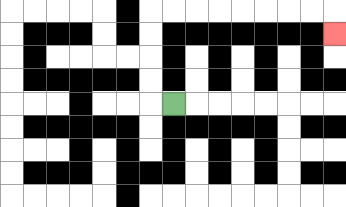{'start': '[7, 4]', 'end': '[14, 1]', 'path_directions': 'L,U,U,U,U,R,R,R,R,R,R,R,R,D', 'path_coordinates': '[[7, 4], [6, 4], [6, 3], [6, 2], [6, 1], [6, 0], [7, 0], [8, 0], [9, 0], [10, 0], [11, 0], [12, 0], [13, 0], [14, 0], [14, 1]]'}